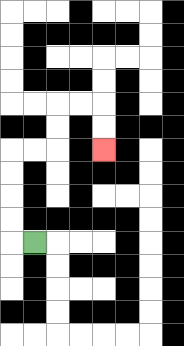{'start': '[1, 10]', 'end': '[4, 6]', 'path_directions': 'L,U,U,U,U,R,R,U,U,R,R,D,D', 'path_coordinates': '[[1, 10], [0, 10], [0, 9], [0, 8], [0, 7], [0, 6], [1, 6], [2, 6], [2, 5], [2, 4], [3, 4], [4, 4], [4, 5], [4, 6]]'}